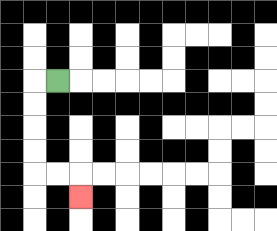{'start': '[2, 3]', 'end': '[3, 8]', 'path_directions': 'L,D,D,D,D,R,R,D', 'path_coordinates': '[[2, 3], [1, 3], [1, 4], [1, 5], [1, 6], [1, 7], [2, 7], [3, 7], [3, 8]]'}